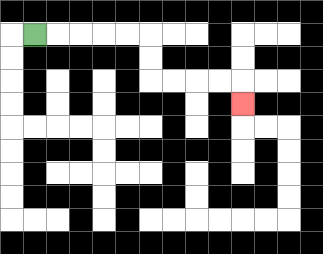{'start': '[1, 1]', 'end': '[10, 4]', 'path_directions': 'R,R,R,R,R,D,D,R,R,R,R,D', 'path_coordinates': '[[1, 1], [2, 1], [3, 1], [4, 1], [5, 1], [6, 1], [6, 2], [6, 3], [7, 3], [8, 3], [9, 3], [10, 3], [10, 4]]'}